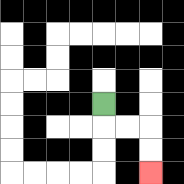{'start': '[4, 4]', 'end': '[6, 7]', 'path_directions': 'D,R,R,D,D', 'path_coordinates': '[[4, 4], [4, 5], [5, 5], [6, 5], [6, 6], [6, 7]]'}